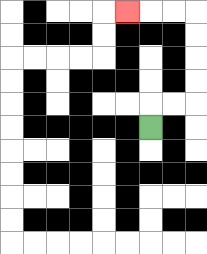{'start': '[6, 5]', 'end': '[5, 0]', 'path_directions': 'U,R,R,U,U,U,U,L,L,L', 'path_coordinates': '[[6, 5], [6, 4], [7, 4], [8, 4], [8, 3], [8, 2], [8, 1], [8, 0], [7, 0], [6, 0], [5, 0]]'}